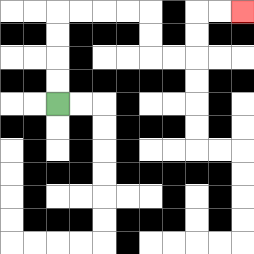{'start': '[2, 4]', 'end': '[10, 0]', 'path_directions': 'U,U,U,U,R,R,R,R,D,D,R,R,U,U,R,R', 'path_coordinates': '[[2, 4], [2, 3], [2, 2], [2, 1], [2, 0], [3, 0], [4, 0], [5, 0], [6, 0], [6, 1], [6, 2], [7, 2], [8, 2], [8, 1], [8, 0], [9, 0], [10, 0]]'}